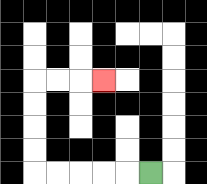{'start': '[6, 7]', 'end': '[4, 3]', 'path_directions': 'L,L,L,L,L,U,U,U,U,R,R,R', 'path_coordinates': '[[6, 7], [5, 7], [4, 7], [3, 7], [2, 7], [1, 7], [1, 6], [1, 5], [1, 4], [1, 3], [2, 3], [3, 3], [4, 3]]'}